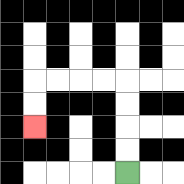{'start': '[5, 7]', 'end': '[1, 5]', 'path_directions': 'U,U,U,U,L,L,L,L,D,D', 'path_coordinates': '[[5, 7], [5, 6], [5, 5], [5, 4], [5, 3], [4, 3], [3, 3], [2, 3], [1, 3], [1, 4], [1, 5]]'}